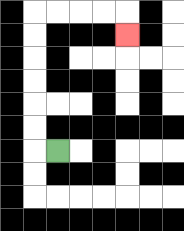{'start': '[2, 6]', 'end': '[5, 1]', 'path_directions': 'L,U,U,U,U,U,U,R,R,R,R,D', 'path_coordinates': '[[2, 6], [1, 6], [1, 5], [1, 4], [1, 3], [1, 2], [1, 1], [1, 0], [2, 0], [3, 0], [4, 0], [5, 0], [5, 1]]'}